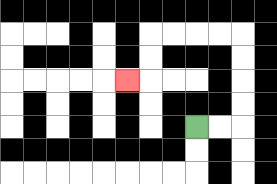{'start': '[8, 5]', 'end': '[5, 3]', 'path_directions': 'R,R,U,U,U,U,L,L,L,L,D,D,L', 'path_coordinates': '[[8, 5], [9, 5], [10, 5], [10, 4], [10, 3], [10, 2], [10, 1], [9, 1], [8, 1], [7, 1], [6, 1], [6, 2], [6, 3], [5, 3]]'}